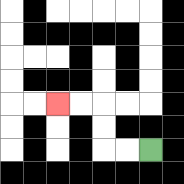{'start': '[6, 6]', 'end': '[2, 4]', 'path_directions': 'L,L,U,U,L,L', 'path_coordinates': '[[6, 6], [5, 6], [4, 6], [4, 5], [4, 4], [3, 4], [2, 4]]'}